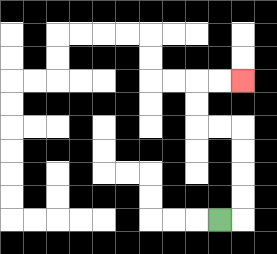{'start': '[9, 9]', 'end': '[10, 3]', 'path_directions': 'R,U,U,U,U,L,L,U,U,R,R', 'path_coordinates': '[[9, 9], [10, 9], [10, 8], [10, 7], [10, 6], [10, 5], [9, 5], [8, 5], [8, 4], [8, 3], [9, 3], [10, 3]]'}